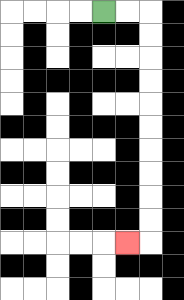{'start': '[4, 0]', 'end': '[5, 10]', 'path_directions': 'R,R,D,D,D,D,D,D,D,D,D,D,L', 'path_coordinates': '[[4, 0], [5, 0], [6, 0], [6, 1], [6, 2], [6, 3], [6, 4], [6, 5], [6, 6], [6, 7], [6, 8], [6, 9], [6, 10], [5, 10]]'}